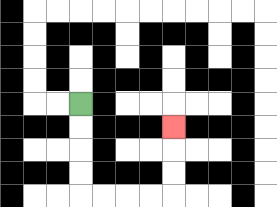{'start': '[3, 4]', 'end': '[7, 5]', 'path_directions': 'D,D,D,D,R,R,R,R,U,U,U', 'path_coordinates': '[[3, 4], [3, 5], [3, 6], [3, 7], [3, 8], [4, 8], [5, 8], [6, 8], [7, 8], [7, 7], [7, 6], [7, 5]]'}